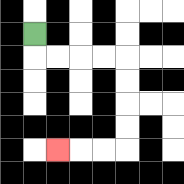{'start': '[1, 1]', 'end': '[2, 6]', 'path_directions': 'D,R,R,R,R,D,D,D,D,L,L,L', 'path_coordinates': '[[1, 1], [1, 2], [2, 2], [3, 2], [4, 2], [5, 2], [5, 3], [5, 4], [5, 5], [5, 6], [4, 6], [3, 6], [2, 6]]'}